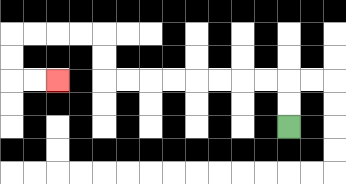{'start': '[12, 5]', 'end': '[2, 3]', 'path_directions': 'U,U,L,L,L,L,L,L,L,L,U,U,L,L,L,L,D,D,R,R', 'path_coordinates': '[[12, 5], [12, 4], [12, 3], [11, 3], [10, 3], [9, 3], [8, 3], [7, 3], [6, 3], [5, 3], [4, 3], [4, 2], [4, 1], [3, 1], [2, 1], [1, 1], [0, 1], [0, 2], [0, 3], [1, 3], [2, 3]]'}